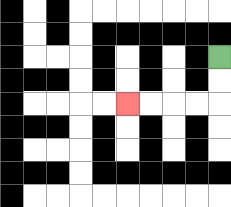{'start': '[9, 2]', 'end': '[5, 4]', 'path_directions': 'D,D,L,L,L,L', 'path_coordinates': '[[9, 2], [9, 3], [9, 4], [8, 4], [7, 4], [6, 4], [5, 4]]'}